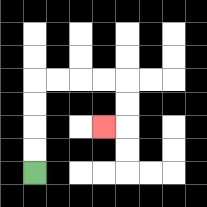{'start': '[1, 7]', 'end': '[4, 5]', 'path_directions': 'U,U,U,U,R,R,R,R,D,D,L', 'path_coordinates': '[[1, 7], [1, 6], [1, 5], [1, 4], [1, 3], [2, 3], [3, 3], [4, 3], [5, 3], [5, 4], [5, 5], [4, 5]]'}